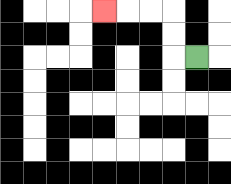{'start': '[8, 2]', 'end': '[4, 0]', 'path_directions': 'L,U,U,L,L,L', 'path_coordinates': '[[8, 2], [7, 2], [7, 1], [7, 0], [6, 0], [5, 0], [4, 0]]'}